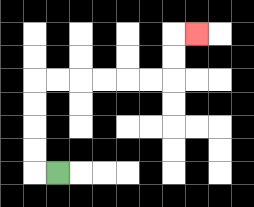{'start': '[2, 7]', 'end': '[8, 1]', 'path_directions': 'L,U,U,U,U,R,R,R,R,R,R,U,U,R', 'path_coordinates': '[[2, 7], [1, 7], [1, 6], [1, 5], [1, 4], [1, 3], [2, 3], [3, 3], [4, 3], [5, 3], [6, 3], [7, 3], [7, 2], [7, 1], [8, 1]]'}